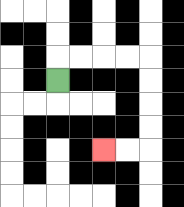{'start': '[2, 3]', 'end': '[4, 6]', 'path_directions': 'U,R,R,R,R,D,D,D,D,L,L', 'path_coordinates': '[[2, 3], [2, 2], [3, 2], [4, 2], [5, 2], [6, 2], [6, 3], [6, 4], [6, 5], [6, 6], [5, 6], [4, 6]]'}